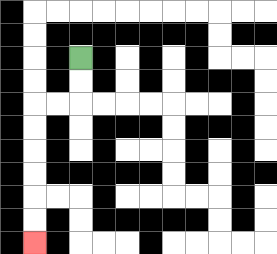{'start': '[3, 2]', 'end': '[1, 10]', 'path_directions': 'D,D,L,L,D,D,D,D,D,D', 'path_coordinates': '[[3, 2], [3, 3], [3, 4], [2, 4], [1, 4], [1, 5], [1, 6], [1, 7], [1, 8], [1, 9], [1, 10]]'}